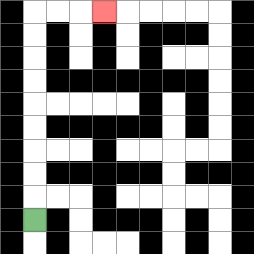{'start': '[1, 9]', 'end': '[4, 0]', 'path_directions': 'U,U,U,U,U,U,U,U,U,R,R,R', 'path_coordinates': '[[1, 9], [1, 8], [1, 7], [1, 6], [1, 5], [1, 4], [1, 3], [1, 2], [1, 1], [1, 0], [2, 0], [3, 0], [4, 0]]'}